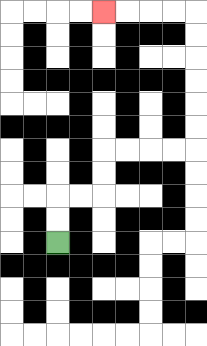{'start': '[2, 10]', 'end': '[4, 0]', 'path_directions': 'U,U,R,R,U,U,R,R,R,R,U,U,U,U,U,U,L,L,L,L', 'path_coordinates': '[[2, 10], [2, 9], [2, 8], [3, 8], [4, 8], [4, 7], [4, 6], [5, 6], [6, 6], [7, 6], [8, 6], [8, 5], [8, 4], [8, 3], [8, 2], [8, 1], [8, 0], [7, 0], [6, 0], [5, 0], [4, 0]]'}